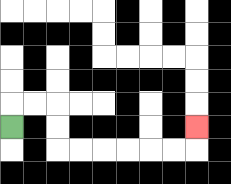{'start': '[0, 5]', 'end': '[8, 5]', 'path_directions': 'U,R,R,D,D,R,R,R,R,R,R,U', 'path_coordinates': '[[0, 5], [0, 4], [1, 4], [2, 4], [2, 5], [2, 6], [3, 6], [4, 6], [5, 6], [6, 6], [7, 6], [8, 6], [8, 5]]'}